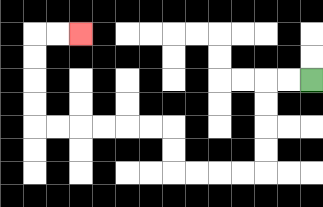{'start': '[13, 3]', 'end': '[3, 1]', 'path_directions': 'L,L,D,D,D,D,L,L,L,L,U,U,L,L,L,L,L,L,U,U,U,U,R,R', 'path_coordinates': '[[13, 3], [12, 3], [11, 3], [11, 4], [11, 5], [11, 6], [11, 7], [10, 7], [9, 7], [8, 7], [7, 7], [7, 6], [7, 5], [6, 5], [5, 5], [4, 5], [3, 5], [2, 5], [1, 5], [1, 4], [1, 3], [1, 2], [1, 1], [2, 1], [3, 1]]'}